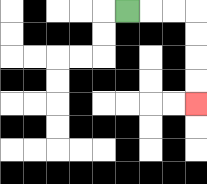{'start': '[5, 0]', 'end': '[8, 4]', 'path_directions': 'R,R,R,D,D,D,D', 'path_coordinates': '[[5, 0], [6, 0], [7, 0], [8, 0], [8, 1], [8, 2], [8, 3], [8, 4]]'}